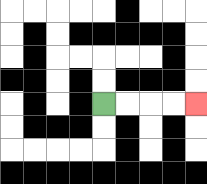{'start': '[4, 4]', 'end': '[8, 4]', 'path_directions': 'R,R,R,R', 'path_coordinates': '[[4, 4], [5, 4], [6, 4], [7, 4], [8, 4]]'}